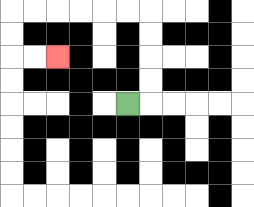{'start': '[5, 4]', 'end': '[2, 2]', 'path_directions': 'R,U,U,U,U,L,L,L,L,L,L,D,D,R,R', 'path_coordinates': '[[5, 4], [6, 4], [6, 3], [6, 2], [6, 1], [6, 0], [5, 0], [4, 0], [3, 0], [2, 0], [1, 0], [0, 0], [0, 1], [0, 2], [1, 2], [2, 2]]'}